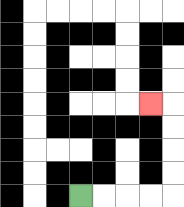{'start': '[3, 8]', 'end': '[6, 4]', 'path_directions': 'R,R,R,R,U,U,U,U,L', 'path_coordinates': '[[3, 8], [4, 8], [5, 8], [6, 8], [7, 8], [7, 7], [7, 6], [7, 5], [7, 4], [6, 4]]'}